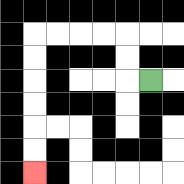{'start': '[6, 3]', 'end': '[1, 7]', 'path_directions': 'L,U,U,L,L,L,L,D,D,D,D,D,D', 'path_coordinates': '[[6, 3], [5, 3], [5, 2], [5, 1], [4, 1], [3, 1], [2, 1], [1, 1], [1, 2], [1, 3], [1, 4], [1, 5], [1, 6], [1, 7]]'}